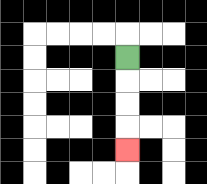{'start': '[5, 2]', 'end': '[5, 6]', 'path_directions': 'D,D,D,D', 'path_coordinates': '[[5, 2], [5, 3], [5, 4], [5, 5], [5, 6]]'}